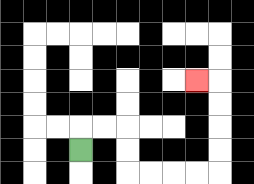{'start': '[3, 6]', 'end': '[8, 3]', 'path_directions': 'U,R,R,D,D,R,R,R,R,U,U,U,U,L', 'path_coordinates': '[[3, 6], [3, 5], [4, 5], [5, 5], [5, 6], [5, 7], [6, 7], [7, 7], [8, 7], [9, 7], [9, 6], [9, 5], [9, 4], [9, 3], [8, 3]]'}